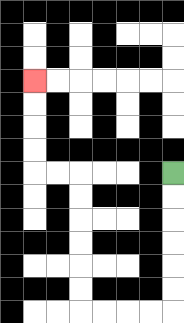{'start': '[7, 7]', 'end': '[1, 3]', 'path_directions': 'D,D,D,D,D,D,L,L,L,L,U,U,U,U,U,U,L,L,U,U,U,U', 'path_coordinates': '[[7, 7], [7, 8], [7, 9], [7, 10], [7, 11], [7, 12], [7, 13], [6, 13], [5, 13], [4, 13], [3, 13], [3, 12], [3, 11], [3, 10], [3, 9], [3, 8], [3, 7], [2, 7], [1, 7], [1, 6], [1, 5], [1, 4], [1, 3]]'}